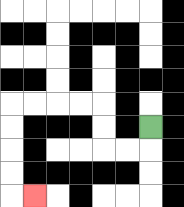{'start': '[6, 5]', 'end': '[1, 8]', 'path_directions': 'D,L,L,U,U,L,L,L,L,D,D,D,D,R', 'path_coordinates': '[[6, 5], [6, 6], [5, 6], [4, 6], [4, 5], [4, 4], [3, 4], [2, 4], [1, 4], [0, 4], [0, 5], [0, 6], [0, 7], [0, 8], [1, 8]]'}